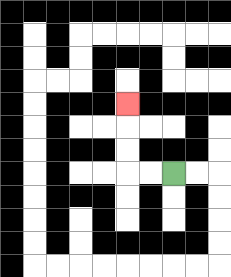{'start': '[7, 7]', 'end': '[5, 4]', 'path_directions': 'L,L,U,U,U', 'path_coordinates': '[[7, 7], [6, 7], [5, 7], [5, 6], [5, 5], [5, 4]]'}